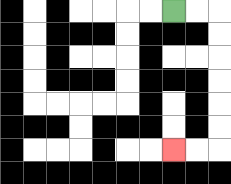{'start': '[7, 0]', 'end': '[7, 6]', 'path_directions': 'R,R,D,D,D,D,D,D,L,L', 'path_coordinates': '[[7, 0], [8, 0], [9, 0], [9, 1], [9, 2], [9, 3], [9, 4], [9, 5], [9, 6], [8, 6], [7, 6]]'}